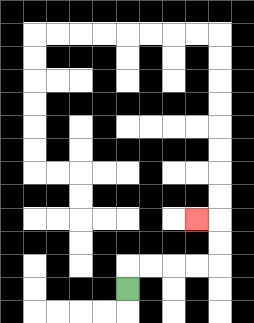{'start': '[5, 12]', 'end': '[8, 9]', 'path_directions': 'U,R,R,R,R,U,U,L', 'path_coordinates': '[[5, 12], [5, 11], [6, 11], [7, 11], [8, 11], [9, 11], [9, 10], [9, 9], [8, 9]]'}